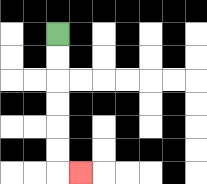{'start': '[2, 1]', 'end': '[3, 7]', 'path_directions': 'D,D,D,D,D,D,R', 'path_coordinates': '[[2, 1], [2, 2], [2, 3], [2, 4], [2, 5], [2, 6], [2, 7], [3, 7]]'}